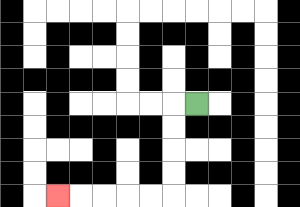{'start': '[8, 4]', 'end': '[2, 8]', 'path_directions': 'L,D,D,D,D,L,L,L,L,L', 'path_coordinates': '[[8, 4], [7, 4], [7, 5], [7, 6], [7, 7], [7, 8], [6, 8], [5, 8], [4, 8], [3, 8], [2, 8]]'}